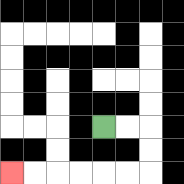{'start': '[4, 5]', 'end': '[0, 7]', 'path_directions': 'R,R,D,D,L,L,L,L,L,L', 'path_coordinates': '[[4, 5], [5, 5], [6, 5], [6, 6], [6, 7], [5, 7], [4, 7], [3, 7], [2, 7], [1, 7], [0, 7]]'}